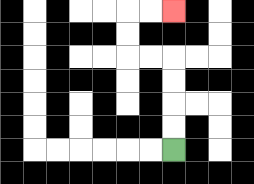{'start': '[7, 6]', 'end': '[7, 0]', 'path_directions': 'U,U,U,U,L,L,U,U,R,R', 'path_coordinates': '[[7, 6], [7, 5], [7, 4], [7, 3], [7, 2], [6, 2], [5, 2], [5, 1], [5, 0], [6, 0], [7, 0]]'}